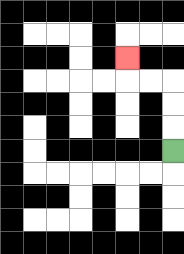{'start': '[7, 6]', 'end': '[5, 2]', 'path_directions': 'U,U,U,L,L,U', 'path_coordinates': '[[7, 6], [7, 5], [7, 4], [7, 3], [6, 3], [5, 3], [5, 2]]'}